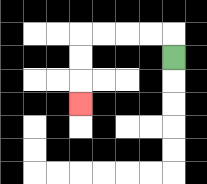{'start': '[7, 2]', 'end': '[3, 4]', 'path_directions': 'U,L,L,L,L,D,D,D', 'path_coordinates': '[[7, 2], [7, 1], [6, 1], [5, 1], [4, 1], [3, 1], [3, 2], [3, 3], [3, 4]]'}